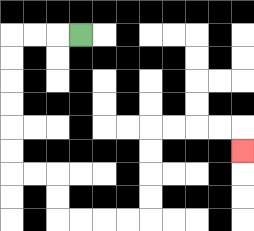{'start': '[3, 1]', 'end': '[10, 6]', 'path_directions': 'L,L,L,D,D,D,D,D,D,R,R,D,D,R,R,R,R,U,U,U,U,R,R,R,R,D', 'path_coordinates': '[[3, 1], [2, 1], [1, 1], [0, 1], [0, 2], [0, 3], [0, 4], [0, 5], [0, 6], [0, 7], [1, 7], [2, 7], [2, 8], [2, 9], [3, 9], [4, 9], [5, 9], [6, 9], [6, 8], [6, 7], [6, 6], [6, 5], [7, 5], [8, 5], [9, 5], [10, 5], [10, 6]]'}